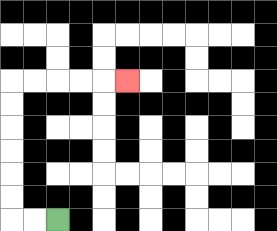{'start': '[2, 9]', 'end': '[5, 3]', 'path_directions': 'L,L,U,U,U,U,U,U,R,R,R,R,R', 'path_coordinates': '[[2, 9], [1, 9], [0, 9], [0, 8], [0, 7], [0, 6], [0, 5], [0, 4], [0, 3], [1, 3], [2, 3], [3, 3], [4, 3], [5, 3]]'}